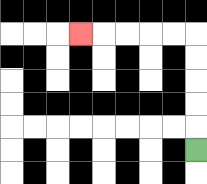{'start': '[8, 6]', 'end': '[3, 1]', 'path_directions': 'U,U,U,U,U,L,L,L,L,L', 'path_coordinates': '[[8, 6], [8, 5], [8, 4], [8, 3], [8, 2], [8, 1], [7, 1], [6, 1], [5, 1], [4, 1], [3, 1]]'}